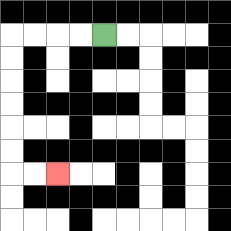{'start': '[4, 1]', 'end': '[2, 7]', 'path_directions': 'L,L,L,L,D,D,D,D,D,D,R,R', 'path_coordinates': '[[4, 1], [3, 1], [2, 1], [1, 1], [0, 1], [0, 2], [0, 3], [0, 4], [0, 5], [0, 6], [0, 7], [1, 7], [2, 7]]'}